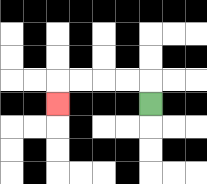{'start': '[6, 4]', 'end': '[2, 4]', 'path_directions': 'U,L,L,L,L,D', 'path_coordinates': '[[6, 4], [6, 3], [5, 3], [4, 3], [3, 3], [2, 3], [2, 4]]'}